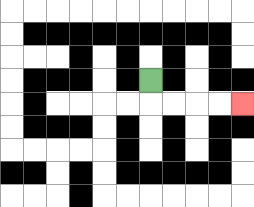{'start': '[6, 3]', 'end': '[10, 4]', 'path_directions': 'D,R,R,R,R', 'path_coordinates': '[[6, 3], [6, 4], [7, 4], [8, 4], [9, 4], [10, 4]]'}